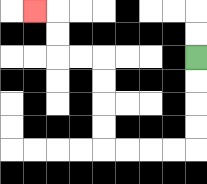{'start': '[8, 2]', 'end': '[1, 0]', 'path_directions': 'D,D,D,D,L,L,L,L,U,U,U,U,L,L,U,U,L', 'path_coordinates': '[[8, 2], [8, 3], [8, 4], [8, 5], [8, 6], [7, 6], [6, 6], [5, 6], [4, 6], [4, 5], [4, 4], [4, 3], [4, 2], [3, 2], [2, 2], [2, 1], [2, 0], [1, 0]]'}